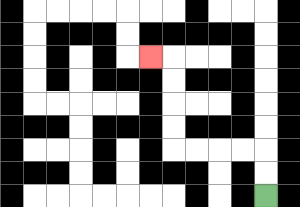{'start': '[11, 8]', 'end': '[6, 2]', 'path_directions': 'U,U,L,L,L,L,U,U,U,U,L', 'path_coordinates': '[[11, 8], [11, 7], [11, 6], [10, 6], [9, 6], [8, 6], [7, 6], [7, 5], [7, 4], [7, 3], [7, 2], [6, 2]]'}